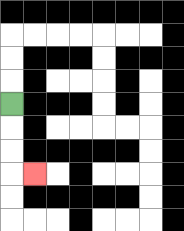{'start': '[0, 4]', 'end': '[1, 7]', 'path_directions': 'D,D,D,R', 'path_coordinates': '[[0, 4], [0, 5], [0, 6], [0, 7], [1, 7]]'}